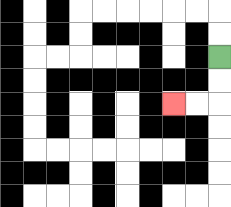{'start': '[9, 2]', 'end': '[7, 4]', 'path_directions': 'D,D,L,L', 'path_coordinates': '[[9, 2], [9, 3], [9, 4], [8, 4], [7, 4]]'}